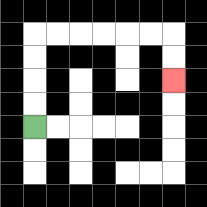{'start': '[1, 5]', 'end': '[7, 3]', 'path_directions': 'U,U,U,U,R,R,R,R,R,R,D,D', 'path_coordinates': '[[1, 5], [1, 4], [1, 3], [1, 2], [1, 1], [2, 1], [3, 1], [4, 1], [5, 1], [6, 1], [7, 1], [7, 2], [7, 3]]'}